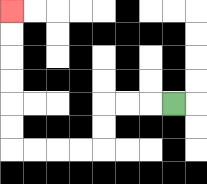{'start': '[7, 4]', 'end': '[0, 0]', 'path_directions': 'L,L,L,D,D,L,L,L,L,U,U,U,U,U,U', 'path_coordinates': '[[7, 4], [6, 4], [5, 4], [4, 4], [4, 5], [4, 6], [3, 6], [2, 6], [1, 6], [0, 6], [0, 5], [0, 4], [0, 3], [0, 2], [0, 1], [0, 0]]'}